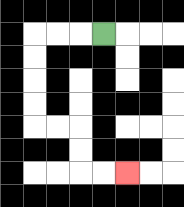{'start': '[4, 1]', 'end': '[5, 7]', 'path_directions': 'L,L,L,D,D,D,D,R,R,D,D,R,R', 'path_coordinates': '[[4, 1], [3, 1], [2, 1], [1, 1], [1, 2], [1, 3], [1, 4], [1, 5], [2, 5], [3, 5], [3, 6], [3, 7], [4, 7], [5, 7]]'}